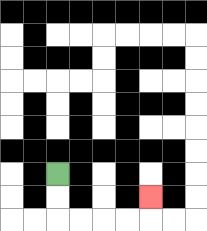{'start': '[2, 7]', 'end': '[6, 8]', 'path_directions': 'D,D,R,R,R,R,U', 'path_coordinates': '[[2, 7], [2, 8], [2, 9], [3, 9], [4, 9], [5, 9], [6, 9], [6, 8]]'}